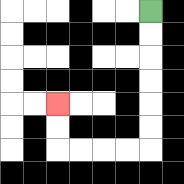{'start': '[6, 0]', 'end': '[2, 4]', 'path_directions': 'D,D,D,D,D,D,L,L,L,L,U,U', 'path_coordinates': '[[6, 0], [6, 1], [6, 2], [6, 3], [6, 4], [6, 5], [6, 6], [5, 6], [4, 6], [3, 6], [2, 6], [2, 5], [2, 4]]'}